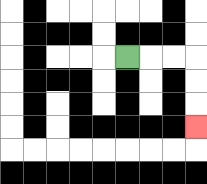{'start': '[5, 2]', 'end': '[8, 5]', 'path_directions': 'R,R,R,D,D,D', 'path_coordinates': '[[5, 2], [6, 2], [7, 2], [8, 2], [8, 3], [8, 4], [8, 5]]'}